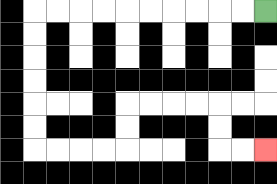{'start': '[11, 0]', 'end': '[11, 6]', 'path_directions': 'L,L,L,L,L,L,L,L,L,L,D,D,D,D,D,D,R,R,R,R,U,U,R,R,R,R,D,D,R,R', 'path_coordinates': '[[11, 0], [10, 0], [9, 0], [8, 0], [7, 0], [6, 0], [5, 0], [4, 0], [3, 0], [2, 0], [1, 0], [1, 1], [1, 2], [1, 3], [1, 4], [1, 5], [1, 6], [2, 6], [3, 6], [4, 6], [5, 6], [5, 5], [5, 4], [6, 4], [7, 4], [8, 4], [9, 4], [9, 5], [9, 6], [10, 6], [11, 6]]'}